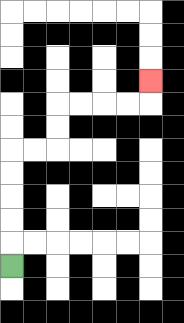{'start': '[0, 11]', 'end': '[6, 3]', 'path_directions': 'U,U,U,U,U,R,R,U,U,R,R,R,R,U', 'path_coordinates': '[[0, 11], [0, 10], [0, 9], [0, 8], [0, 7], [0, 6], [1, 6], [2, 6], [2, 5], [2, 4], [3, 4], [4, 4], [5, 4], [6, 4], [6, 3]]'}